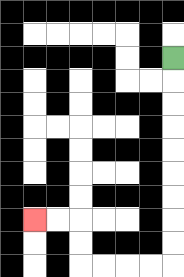{'start': '[7, 2]', 'end': '[1, 9]', 'path_directions': 'D,D,D,D,D,D,D,D,D,L,L,L,L,U,U,L,L', 'path_coordinates': '[[7, 2], [7, 3], [7, 4], [7, 5], [7, 6], [7, 7], [7, 8], [7, 9], [7, 10], [7, 11], [6, 11], [5, 11], [4, 11], [3, 11], [3, 10], [3, 9], [2, 9], [1, 9]]'}